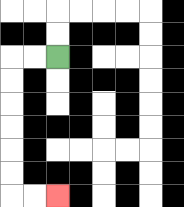{'start': '[2, 2]', 'end': '[2, 8]', 'path_directions': 'L,L,D,D,D,D,D,D,R,R', 'path_coordinates': '[[2, 2], [1, 2], [0, 2], [0, 3], [0, 4], [0, 5], [0, 6], [0, 7], [0, 8], [1, 8], [2, 8]]'}